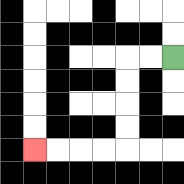{'start': '[7, 2]', 'end': '[1, 6]', 'path_directions': 'L,L,D,D,D,D,L,L,L,L', 'path_coordinates': '[[7, 2], [6, 2], [5, 2], [5, 3], [5, 4], [5, 5], [5, 6], [4, 6], [3, 6], [2, 6], [1, 6]]'}